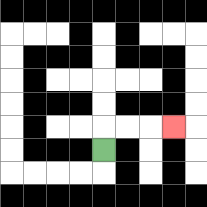{'start': '[4, 6]', 'end': '[7, 5]', 'path_directions': 'U,R,R,R', 'path_coordinates': '[[4, 6], [4, 5], [5, 5], [6, 5], [7, 5]]'}